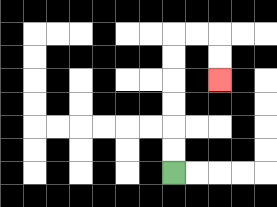{'start': '[7, 7]', 'end': '[9, 3]', 'path_directions': 'U,U,U,U,U,U,R,R,D,D', 'path_coordinates': '[[7, 7], [7, 6], [7, 5], [7, 4], [7, 3], [7, 2], [7, 1], [8, 1], [9, 1], [9, 2], [9, 3]]'}